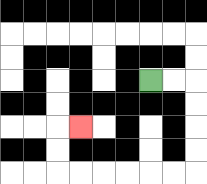{'start': '[6, 3]', 'end': '[3, 5]', 'path_directions': 'R,R,D,D,D,D,L,L,L,L,L,L,U,U,R', 'path_coordinates': '[[6, 3], [7, 3], [8, 3], [8, 4], [8, 5], [8, 6], [8, 7], [7, 7], [6, 7], [5, 7], [4, 7], [3, 7], [2, 7], [2, 6], [2, 5], [3, 5]]'}